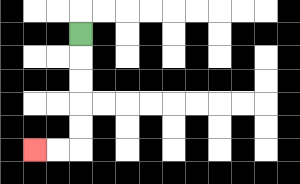{'start': '[3, 1]', 'end': '[1, 6]', 'path_directions': 'D,D,D,D,D,L,L', 'path_coordinates': '[[3, 1], [3, 2], [3, 3], [3, 4], [3, 5], [3, 6], [2, 6], [1, 6]]'}